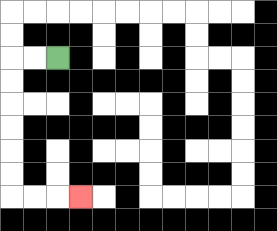{'start': '[2, 2]', 'end': '[3, 8]', 'path_directions': 'L,L,D,D,D,D,D,D,R,R,R', 'path_coordinates': '[[2, 2], [1, 2], [0, 2], [0, 3], [0, 4], [0, 5], [0, 6], [0, 7], [0, 8], [1, 8], [2, 8], [3, 8]]'}